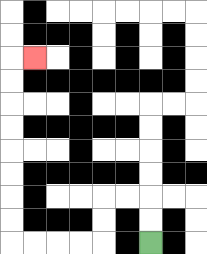{'start': '[6, 10]', 'end': '[1, 2]', 'path_directions': 'U,U,L,L,D,D,L,L,L,L,U,U,U,U,U,U,U,U,R', 'path_coordinates': '[[6, 10], [6, 9], [6, 8], [5, 8], [4, 8], [4, 9], [4, 10], [3, 10], [2, 10], [1, 10], [0, 10], [0, 9], [0, 8], [0, 7], [0, 6], [0, 5], [0, 4], [0, 3], [0, 2], [1, 2]]'}